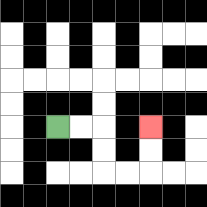{'start': '[2, 5]', 'end': '[6, 5]', 'path_directions': 'R,R,D,D,R,R,U,U', 'path_coordinates': '[[2, 5], [3, 5], [4, 5], [4, 6], [4, 7], [5, 7], [6, 7], [6, 6], [6, 5]]'}